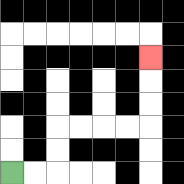{'start': '[0, 7]', 'end': '[6, 2]', 'path_directions': 'R,R,U,U,R,R,R,R,U,U,U', 'path_coordinates': '[[0, 7], [1, 7], [2, 7], [2, 6], [2, 5], [3, 5], [4, 5], [5, 5], [6, 5], [6, 4], [6, 3], [6, 2]]'}